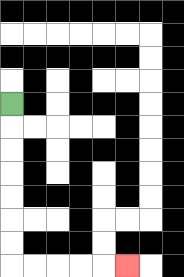{'start': '[0, 4]', 'end': '[5, 11]', 'path_directions': 'D,D,D,D,D,D,D,R,R,R,R,R', 'path_coordinates': '[[0, 4], [0, 5], [0, 6], [0, 7], [0, 8], [0, 9], [0, 10], [0, 11], [1, 11], [2, 11], [3, 11], [4, 11], [5, 11]]'}